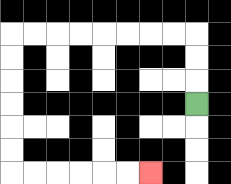{'start': '[8, 4]', 'end': '[6, 7]', 'path_directions': 'U,U,U,L,L,L,L,L,L,L,L,D,D,D,D,D,D,R,R,R,R,R,R', 'path_coordinates': '[[8, 4], [8, 3], [8, 2], [8, 1], [7, 1], [6, 1], [5, 1], [4, 1], [3, 1], [2, 1], [1, 1], [0, 1], [0, 2], [0, 3], [0, 4], [0, 5], [0, 6], [0, 7], [1, 7], [2, 7], [3, 7], [4, 7], [5, 7], [6, 7]]'}